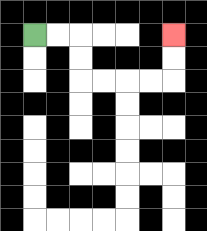{'start': '[1, 1]', 'end': '[7, 1]', 'path_directions': 'R,R,D,D,R,R,R,R,U,U', 'path_coordinates': '[[1, 1], [2, 1], [3, 1], [3, 2], [3, 3], [4, 3], [5, 3], [6, 3], [7, 3], [7, 2], [7, 1]]'}